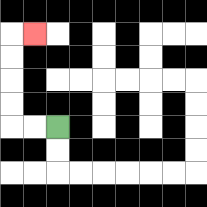{'start': '[2, 5]', 'end': '[1, 1]', 'path_directions': 'L,L,U,U,U,U,R', 'path_coordinates': '[[2, 5], [1, 5], [0, 5], [0, 4], [0, 3], [0, 2], [0, 1], [1, 1]]'}